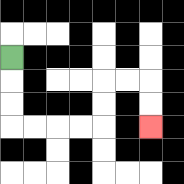{'start': '[0, 2]', 'end': '[6, 5]', 'path_directions': 'D,D,D,R,R,R,R,U,U,R,R,D,D', 'path_coordinates': '[[0, 2], [0, 3], [0, 4], [0, 5], [1, 5], [2, 5], [3, 5], [4, 5], [4, 4], [4, 3], [5, 3], [6, 3], [6, 4], [6, 5]]'}